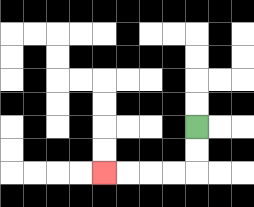{'start': '[8, 5]', 'end': '[4, 7]', 'path_directions': 'D,D,L,L,L,L', 'path_coordinates': '[[8, 5], [8, 6], [8, 7], [7, 7], [6, 7], [5, 7], [4, 7]]'}